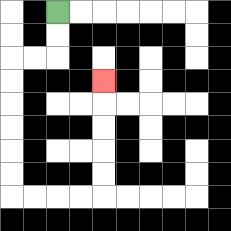{'start': '[2, 0]', 'end': '[4, 3]', 'path_directions': 'D,D,L,L,D,D,D,D,D,D,R,R,R,R,U,U,U,U,U', 'path_coordinates': '[[2, 0], [2, 1], [2, 2], [1, 2], [0, 2], [0, 3], [0, 4], [0, 5], [0, 6], [0, 7], [0, 8], [1, 8], [2, 8], [3, 8], [4, 8], [4, 7], [4, 6], [4, 5], [4, 4], [4, 3]]'}